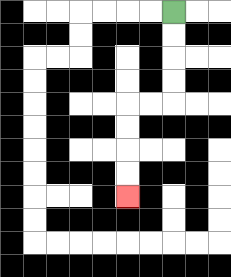{'start': '[7, 0]', 'end': '[5, 8]', 'path_directions': 'D,D,D,D,L,L,D,D,D,D', 'path_coordinates': '[[7, 0], [7, 1], [7, 2], [7, 3], [7, 4], [6, 4], [5, 4], [5, 5], [5, 6], [5, 7], [5, 8]]'}